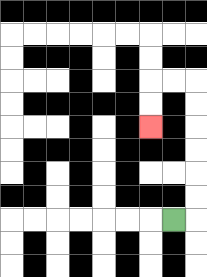{'start': '[7, 9]', 'end': '[6, 5]', 'path_directions': 'R,U,U,U,U,U,U,L,L,D,D', 'path_coordinates': '[[7, 9], [8, 9], [8, 8], [8, 7], [8, 6], [8, 5], [8, 4], [8, 3], [7, 3], [6, 3], [6, 4], [6, 5]]'}